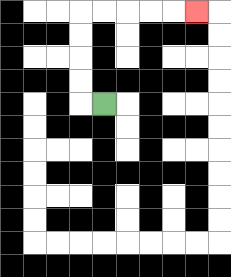{'start': '[4, 4]', 'end': '[8, 0]', 'path_directions': 'L,U,U,U,U,R,R,R,R,R', 'path_coordinates': '[[4, 4], [3, 4], [3, 3], [3, 2], [3, 1], [3, 0], [4, 0], [5, 0], [6, 0], [7, 0], [8, 0]]'}